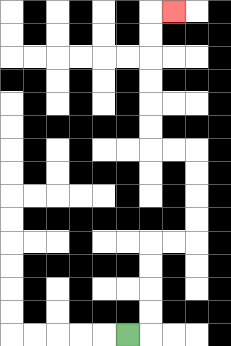{'start': '[5, 14]', 'end': '[7, 0]', 'path_directions': 'R,U,U,U,U,R,R,U,U,U,U,L,L,U,U,U,U,U,U,R', 'path_coordinates': '[[5, 14], [6, 14], [6, 13], [6, 12], [6, 11], [6, 10], [7, 10], [8, 10], [8, 9], [8, 8], [8, 7], [8, 6], [7, 6], [6, 6], [6, 5], [6, 4], [6, 3], [6, 2], [6, 1], [6, 0], [7, 0]]'}